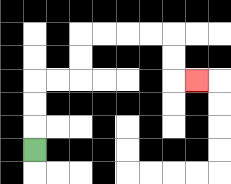{'start': '[1, 6]', 'end': '[8, 3]', 'path_directions': 'U,U,U,R,R,U,U,R,R,R,R,D,D,R', 'path_coordinates': '[[1, 6], [1, 5], [1, 4], [1, 3], [2, 3], [3, 3], [3, 2], [3, 1], [4, 1], [5, 1], [6, 1], [7, 1], [7, 2], [7, 3], [8, 3]]'}